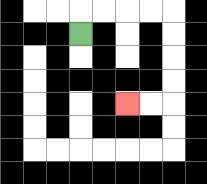{'start': '[3, 1]', 'end': '[5, 4]', 'path_directions': 'U,R,R,R,R,D,D,D,D,L,L', 'path_coordinates': '[[3, 1], [3, 0], [4, 0], [5, 0], [6, 0], [7, 0], [7, 1], [7, 2], [7, 3], [7, 4], [6, 4], [5, 4]]'}